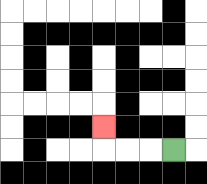{'start': '[7, 6]', 'end': '[4, 5]', 'path_directions': 'L,L,L,U', 'path_coordinates': '[[7, 6], [6, 6], [5, 6], [4, 6], [4, 5]]'}